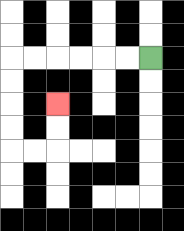{'start': '[6, 2]', 'end': '[2, 4]', 'path_directions': 'L,L,L,L,L,L,D,D,D,D,R,R,U,U', 'path_coordinates': '[[6, 2], [5, 2], [4, 2], [3, 2], [2, 2], [1, 2], [0, 2], [0, 3], [0, 4], [0, 5], [0, 6], [1, 6], [2, 6], [2, 5], [2, 4]]'}